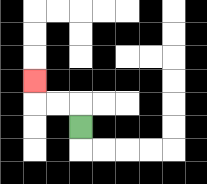{'start': '[3, 5]', 'end': '[1, 3]', 'path_directions': 'U,L,L,U', 'path_coordinates': '[[3, 5], [3, 4], [2, 4], [1, 4], [1, 3]]'}